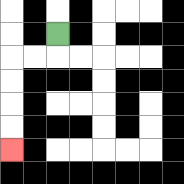{'start': '[2, 1]', 'end': '[0, 6]', 'path_directions': 'D,L,L,D,D,D,D', 'path_coordinates': '[[2, 1], [2, 2], [1, 2], [0, 2], [0, 3], [0, 4], [0, 5], [0, 6]]'}